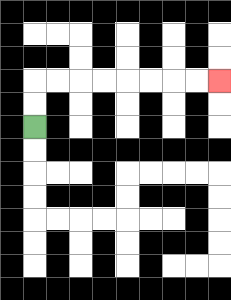{'start': '[1, 5]', 'end': '[9, 3]', 'path_directions': 'U,U,R,R,R,R,R,R,R,R', 'path_coordinates': '[[1, 5], [1, 4], [1, 3], [2, 3], [3, 3], [4, 3], [5, 3], [6, 3], [7, 3], [8, 3], [9, 3]]'}